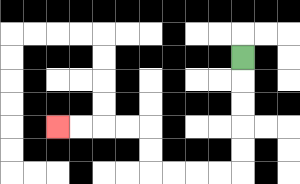{'start': '[10, 2]', 'end': '[2, 5]', 'path_directions': 'D,D,D,D,D,L,L,L,L,U,U,L,L,L,L', 'path_coordinates': '[[10, 2], [10, 3], [10, 4], [10, 5], [10, 6], [10, 7], [9, 7], [8, 7], [7, 7], [6, 7], [6, 6], [6, 5], [5, 5], [4, 5], [3, 5], [2, 5]]'}